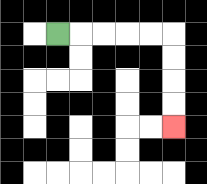{'start': '[2, 1]', 'end': '[7, 5]', 'path_directions': 'R,R,R,R,R,D,D,D,D', 'path_coordinates': '[[2, 1], [3, 1], [4, 1], [5, 1], [6, 1], [7, 1], [7, 2], [7, 3], [7, 4], [7, 5]]'}